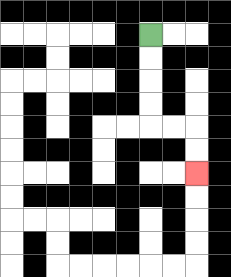{'start': '[6, 1]', 'end': '[8, 7]', 'path_directions': 'D,D,D,D,R,R,D,D', 'path_coordinates': '[[6, 1], [6, 2], [6, 3], [6, 4], [6, 5], [7, 5], [8, 5], [8, 6], [8, 7]]'}